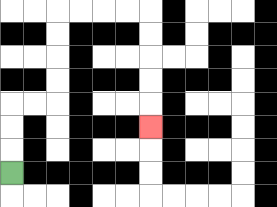{'start': '[0, 7]', 'end': '[6, 5]', 'path_directions': 'U,U,U,R,R,U,U,U,U,R,R,R,R,D,D,D,D,D', 'path_coordinates': '[[0, 7], [0, 6], [0, 5], [0, 4], [1, 4], [2, 4], [2, 3], [2, 2], [2, 1], [2, 0], [3, 0], [4, 0], [5, 0], [6, 0], [6, 1], [6, 2], [6, 3], [6, 4], [6, 5]]'}